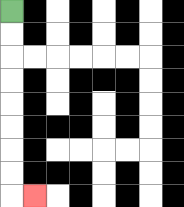{'start': '[0, 0]', 'end': '[1, 8]', 'path_directions': 'D,D,D,D,D,D,D,D,R', 'path_coordinates': '[[0, 0], [0, 1], [0, 2], [0, 3], [0, 4], [0, 5], [0, 6], [0, 7], [0, 8], [1, 8]]'}